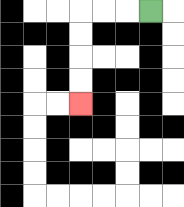{'start': '[6, 0]', 'end': '[3, 4]', 'path_directions': 'L,L,L,D,D,D,D', 'path_coordinates': '[[6, 0], [5, 0], [4, 0], [3, 0], [3, 1], [3, 2], [3, 3], [3, 4]]'}